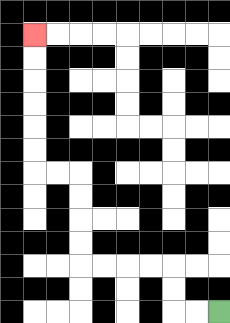{'start': '[9, 13]', 'end': '[1, 1]', 'path_directions': 'L,L,U,U,L,L,L,L,U,U,U,U,L,L,U,U,U,U,U,U', 'path_coordinates': '[[9, 13], [8, 13], [7, 13], [7, 12], [7, 11], [6, 11], [5, 11], [4, 11], [3, 11], [3, 10], [3, 9], [3, 8], [3, 7], [2, 7], [1, 7], [1, 6], [1, 5], [1, 4], [1, 3], [1, 2], [1, 1]]'}